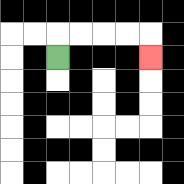{'start': '[2, 2]', 'end': '[6, 2]', 'path_directions': 'U,R,R,R,R,D', 'path_coordinates': '[[2, 2], [2, 1], [3, 1], [4, 1], [5, 1], [6, 1], [6, 2]]'}